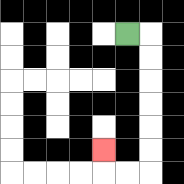{'start': '[5, 1]', 'end': '[4, 6]', 'path_directions': 'R,D,D,D,D,D,D,L,L,U', 'path_coordinates': '[[5, 1], [6, 1], [6, 2], [6, 3], [6, 4], [6, 5], [6, 6], [6, 7], [5, 7], [4, 7], [4, 6]]'}